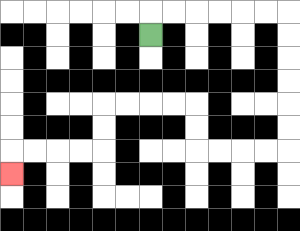{'start': '[6, 1]', 'end': '[0, 7]', 'path_directions': 'U,R,R,R,R,R,R,D,D,D,D,D,D,L,L,L,L,U,U,L,L,L,L,D,D,L,L,L,L,D', 'path_coordinates': '[[6, 1], [6, 0], [7, 0], [8, 0], [9, 0], [10, 0], [11, 0], [12, 0], [12, 1], [12, 2], [12, 3], [12, 4], [12, 5], [12, 6], [11, 6], [10, 6], [9, 6], [8, 6], [8, 5], [8, 4], [7, 4], [6, 4], [5, 4], [4, 4], [4, 5], [4, 6], [3, 6], [2, 6], [1, 6], [0, 6], [0, 7]]'}